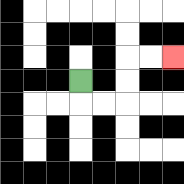{'start': '[3, 3]', 'end': '[7, 2]', 'path_directions': 'D,R,R,U,U,R,R', 'path_coordinates': '[[3, 3], [3, 4], [4, 4], [5, 4], [5, 3], [5, 2], [6, 2], [7, 2]]'}